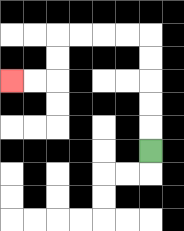{'start': '[6, 6]', 'end': '[0, 3]', 'path_directions': 'U,U,U,U,U,L,L,L,L,D,D,L,L', 'path_coordinates': '[[6, 6], [6, 5], [6, 4], [6, 3], [6, 2], [6, 1], [5, 1], [4, 1], [3, 1], [2, 1], [2, 2], [2, 3], [1, 3], [0, 3]]'}